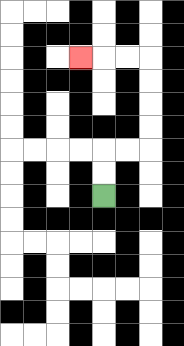{'start': '[4, 8]', 'end': '[3, 2]', 'path_directions': 'U,U,R,R,U,U,U,U,L,L,L', 'path_coordinates': '[[4, 8], [4, 7], [4, 6], [5, 6], [6, 6], [6, 5], [6, 4], [6, 3], [6, 2], [5, 2], [4, 2], [3, 2]]'}